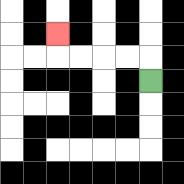{'start': '[6, 3]', 'end': '[2, 1]', 'path_directions': 'U,L,L,L,L,U', 'path_coordinates': '[[6, 3], [6, 2], [5, 2], [4, 2], [3, 2], [2, 2], [2, 1]]'}